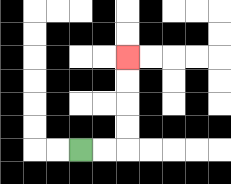{'start': '[3, 6]', 'end': '[5, 2]', 'path_directions': 'R,R,U,U,U,U', 'path_coordinates': '[[3, 6], [4, 6], [5, 6], [5, 5], [5, 4], [5, 3], [5, 2]]'}